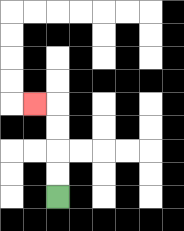{'start': '[2, 8]', 'end': '[1, 4]', 'path_directions': 'U,U,U,U,L', 'path_coordinates': '[[2, 8], [2, 7], [2, 6], [2, 5], [2, 4], [1, 4]]'}